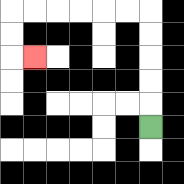{'start': '[6, 5]', 'end': '[1, 2]', 'path_directions': 'U,U,U,U,U,L,L,L,L,L,L,D,D,R', 'path_coordinates': '[[6, 5], [6, 4], [6, 3], [6, 2], [6, 1], [6, 0], [5, 0], [4, 0], [3, 0], [2, 0], [1, 0], [0, 0], [0, 1], [0, 2], [1, 2]]'}